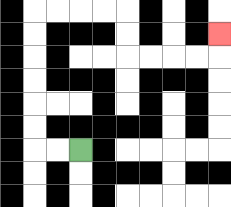{'start': '[3, 6]', 'end': '[9, 1]', 'path_directions': 'L,L,U,U,U,U,U,U,R,R,R,R,D,D,R,R,R,R,U', 'path_coordinates': '[[3, 6], [2, 6], [1, 6], [1, 5], [1, 4], [1, 3], [1, 2], [1, 1], [1, 0], [2, 0], [3, 0], [4, 0], [5, 0], [5, 1], [5, 2], [6, 2], [7, 2], [8, 2], [9, 2], [9, 1]]'}